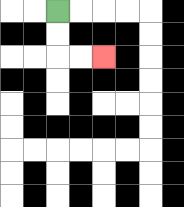{'start': '[2, 0]', 'end': '[4, 2]', 'path_directions': 'D,D,R,R', 'path_coordinates': '[[2, 0], [2, 1], [2, 2], [3, 2], [4, 2]]'}